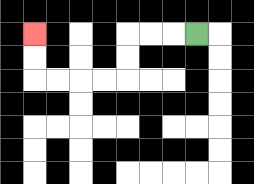{'start': '[8, 1]', 'end': '[1, 1]', 'path_directions': 'L,L,L,D,D,L,L,L,L,U,U', 'path_coordinates': '[[8, 1], [7, 1], [6, 1], [5, 1], [5, 2], [5, 3], [4, 3], [3, 3], [2, 3], [1, 3], [1, 2], [1, 1]]'}